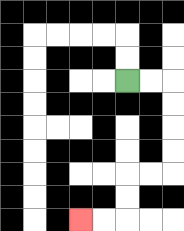{'start': '[5, 3]', 'end': '[3, 9]', 'path_directions': 'R,R,D,D,D,D,L,L,D,D,L,L', 'path_coordinates': '[[5, 3], [6, 3], [7, 3], [7, 4], [7, 5], [7, 6], [7, 7], [6, 7], [5, 7], [5, 8], [5, 9], [4, 9], [3, 9]]'}